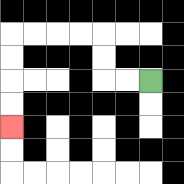{'start': '[6, 3]', 'end': '[0, 5]', 'path_directions': 'L,L,U,U,L,L,L,L,D,D,D,D', 'path_coordinates': '[[6, 3], [5, 3], [4, 3], [4, 2], [4, 1], [3, 1], [2, 1], [1, 1], [0, 1], [0, 2], [0, 3], [0, 4], [0, 5]]'}